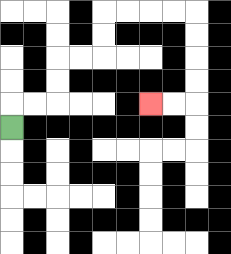{'start': '[0, 5]', 'end': '[6, 4]', 'path_directions': 'U,R,R,U,U,R,R,U,U,R,R,R,R,D,D,D,D,L,L', 'path_coordinates': '[[0, 5], [0, 4], [1, 4], [2, 4], [2, 3], [2, 2], [3, 2], [4, 2], [4, 1], [4, 0], [5, 0], [6, 0], [7, 0], [8, 0], [8, 1], [8, 2], [8, 3], [8, 4], [7, 4], [6, 4]]'}